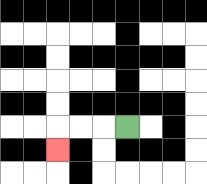{'start': '[5, 5]', 'end': '[2, 6]', 'path_directions': 'L,L,L,D', 'path_coordinates': '[[5, 5], [4, 5], [3, 5], [2, 5], [2, 6]]'}